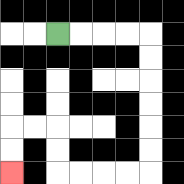{'start': '[2, 1]', 'end': '[0, 7]', 'path_directions': 'R,R,R,R,D,D,D,D,D,D,L,L,L,L,U,U,L,L,D,D', 'path_coordinates': '[[2, 1], [3, 1], [4, 1], [5, 1], [6, 1], [6, 2], [6, 3], [6, 4], [6, 5], [6, 6], [6, 7], [5, 7], [4, 7], [3, 7], [2, 7], [2, 6], [2, 5], [1, 5], [0, 5], [0, 6], [0, 7]]'}